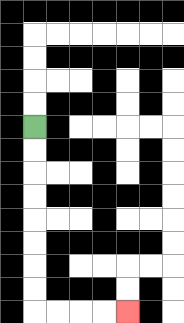{'start': '[1, 5]', 'end': '[5, 13]', 'path_directions': 'D,D,D,D,D,D,D,D,R,R,R,R', 'path_coordinates': '[[1, 5], [1, 6], [1, 7], [1, 8], [1, 9], [1, 10], [1, 11], [1, 12], [1, 13], [2, 13], [3, 13], [4, 13], [5, 13]]'}